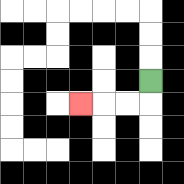{'start': '[6, 3]', 'end': '[3, 4]', 'path_directions': 'D,L,L,L', 'path_coordinates': '[[6, 3], [6, 4], [5, 4], [4, 4], [3, 4]]'}